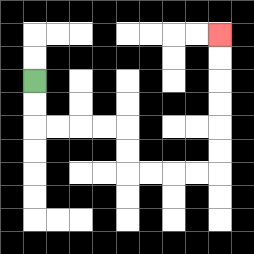{'start': '[1, 3]', 'end': '[9, 1]', 'path_directions': 'D,D,R,R,R,R,D,D,R,R,R,R,U,U,U,U,U,U', 'path_coordinates': '[[1, 3], [1, 4], [1, 5], [2, 5], [3, 5], [4, 5], [5, 5], [5, 6], [5, 7], [6, 7], [7, 7], [8, 7], [9, 7], [9, 6], [9, 5], [9, 4], [9, 3], [9, 2], [9, 1]]'}